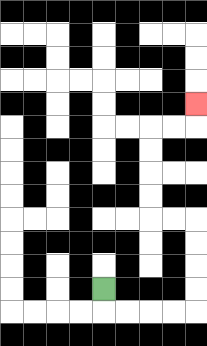{'start': '[4, 12]', 'end': '[8, 4]', 'path_directions': 'D,R,R,R,R,U,U,U,U,L,L,U,U,U,U,R,R,U', 'path_coordinates': '[[4, 12], [4, 13], [5, 13], [6, 13], [7, 13], [8, 13], [8, 12], [8, 11], [8, 10], [8, 9], [7, 9], [6, 9], [6, 8], [6, 7], [6, 6], [6, 5], [7, 5], [8, 5], [8, 4]]'}